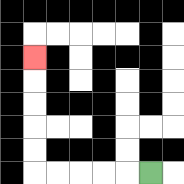{'start': '[6, 7]', 'end': '[1, 2]', 'path_directions': 'L,L,L,L,L,U,U,U,U,U', 'path_coordinates': '[[6, 7], [5, 7], [4, 7], [3, 7], [2, 7], [1, 7], [1, 6], [1, 5], [1, 4], [1, 3], [1, 2]]'}